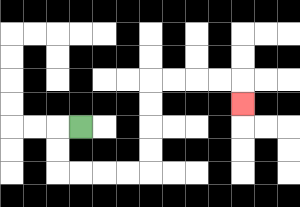{'start': '[3, 5]', 'end': '[10, 4]', 'path_directions': 'L,D,D,R,R,R,R,U,U,U,U,R,R,R,R,D', 'path_coordinates': '[[3, 5], [2, 5], [2, 6], [2, 7], [3, 7], [4, 7], [5, 7], [6, 7], [6, 6], [6, 5], [6, 4], [6, 3], [7, 3], [8, 3], [9, 3], [10, 3], [10, 4]]'}